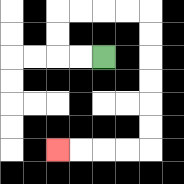{'start': '[4, 2]', 'end': '[2, 6]', 'path_directions': 'L,L,U,U,R,R,R,R,D,D,D,D,D,D,L,L,L,L', 'path_coordinates': '[[4, 2], [3, 2], [2, 2], [2, 1], [2, 0], [3, 0], [4, 0], [5, 0], [6, 0], [6, 1], [6, 2], [6, 3], [6, 4], [6, 5], [6, 6], [5, 6], [4, 6], [3, 6], [2, 6]]'}